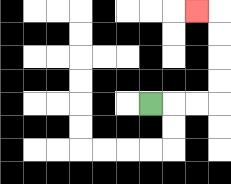{'start': '[6, 4]', 'end': '[8, 0]', 'path_directions': 'R,R,R,U,U,U,U,L', 'path_coordinates': '[[6, 4], [7, 4], [8, 4], [9, 4], [9, 3], [9, 2], [9, 1], [9, 0], [8, 0]]'}